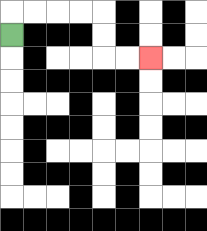{'start': '[0, 1]', 'end': '[6, 2]', 'path_directions': 'U,R,R,R,R,D,D,R,R', 'path_coordinates': '[[0, 1], [0, 0], [1, 0], [2, 0], [3, 0], [4, 0], [4, 1], [4, 2], [5, 2], [6, 2]]'}